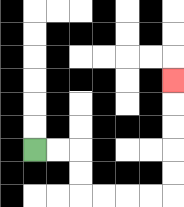{'start': '[1, 6]', 'end': '[7, 3]', 'path_directions': 'R,R,D,D,R,R,R,R,U,U,U,U,U', 'path_coordinates': '[[1, 6], [2, 6], [3, 6], [3, 7], [3, 8], [4, 8], [5, 8], [6, 8], [7, 8], [7, 7], [7, 6], [7, 5], [7, 4], [7, 3]]'}